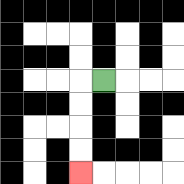{'start': '[4, 3]', 'end': '[3, 7]', 'path_directions': 'L,D,D,D,D', 'path_coordinates': '[[4, 3], [3, 3], [3, 4], [3, 5], [3, 6], [3, 7]]'}